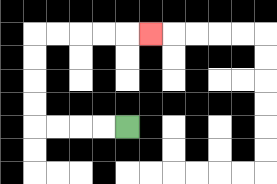{'start': '[5, 5]', 'end': '[6, 1]', 'path_directions': 'L,L,L,L,U,U,U,U,R,R,R,R,R', 'path_coordinates': '[[5, 5], [4, 5], [3, 5], [2, 5], [1, 5], [1, 4], [1, 3], [1, 2], [1, 1], [2, 1], [3, 1], [4, 1], [5, 1], [6, 1]]'}